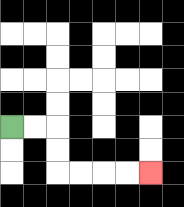{'start': '[0, 5]', 'end': '[6, 7]', 'path_directions': 'R,R,D,D,R,R,R,R', 'path_coordinates': '[[0, 5], [1, 5], [2, 5], [2, 6], [2, 7], [3, 7], [4, 7], [5, 7], [6, 7]]'}